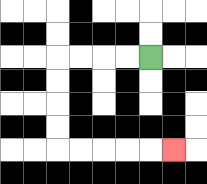{'start': '[6, 2]', 'end': '[7, 6]', 'path_directions': 'L,L,L,L,D,D,D,D,R,R,R,R,R', 'path_coordinates': '[[6, 2], [5, 2], [4, 2], [3, 2], [2, 2], [2, 3], [2, 4], [2, 5], [2, 6], [3, 6], [4, 6], [5, 6], [6, 6], [7, 6]]'}